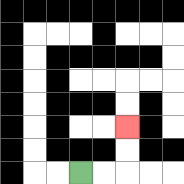{'start': '[3, 7]', 'end': '[5, 5]', 'path_directions': 'R,R,U,U', 'path_coordinates': '[[3, 7], [4, 7], [5, 7], [5, 6], [5, 5]]'}